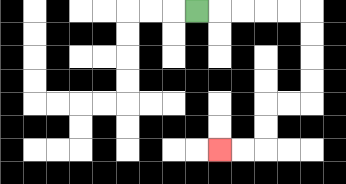{'start': '[8, 0]', 'end': '[9, 6]', 'path_directions': 'R,R,R,R,R,D,D,D,D,L,L,D,D,L,L', 'path_coordinates': '[[8, 0], [9, 0], [10, 0], [11, 0], [12, 0], [13, 0], [13, 1], [13, 2], [13, 3], [13, 4], [12, 4], [11, 4], [11, 5], [11, 6], [10, 6], [9, 6]]'}